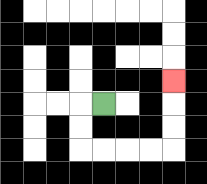{'start': '[4, 4]', 'end': '[7, 3]', 'path_directions': 'L,D,D,R,R,R,R,U,U,U', 'path_coordinates': '[[4, 4], [3, 4], [3, 5], [3, 6], [4, 6], [5, 6], [6, 6], [7, 6], [7, 5], [7, 4], [7, 3]]'}